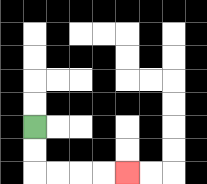{'start': '[1, 5]', 'end': '[5, 7]', 'path_directions': 'D,D,R,R,R,R', 'path_coordinates': '[[1, 5], [1, 6], [1, 7], [2, 7], [3, 7], [4, 7], [5, 7]]'}